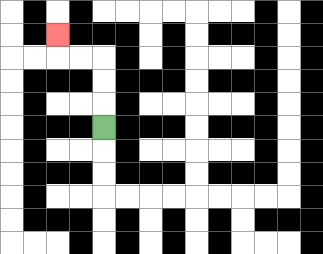{'start': '[4, 5]', 'end': '[2, 1]', 'path_directions': 'U,U,U,L,L,U', 'path_coordinates': '[[4, 5], [4, 4], [4, 3], [4, 2], [3, 2], [2, 2], [2, 1]]'}